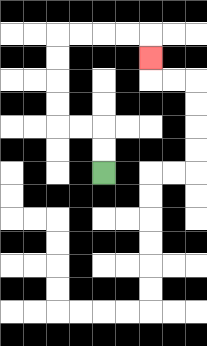{'start': '[4, 7]', 'end': '[6, 2]', 'path_directions': 'U,U,L,L,U,U,U,U,R,R,R,R,D', 'path_coordinates': '[[4, 7], [4, 6], [4, 5], [3, 5], [2, 5], [2, 4], [2, 3], [2, 2], [2, 1], [3, 1], [4, 1], [5, 1], [6, 1], [6, 2]]'}